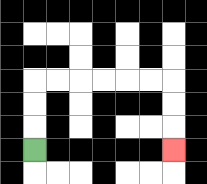{'start': '[1, 6]', 'end': '[7, 6]', 'path_directions': 'U,U,U,R,R,R,R,R,R,D,D,D', 'path_coordinates': '[[1, 6], [1, 5], [1, 4], [1, 3], [2, 3], [3, 3], [4, 3], [5, 3], [6, 3], [7, 3], [7, 4], [7, 5], [7, 6]]'}